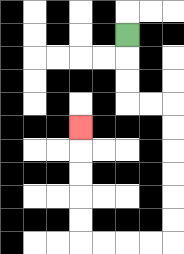{'start': '[5, 1]', 'end': '[3, 5]', 'path_directions': 'D,D,D,R,R,D,D,D,D,D,D,L,L,L,L,U,U,U,U,U', 'path_coordinates': '[[5, 1], [5, 2], [5, 3], [5, 4], [6, 4], [7, 4], [7, 5], [7, 6], [7, 7], [7, 8], [7, 9], [7, 10], [6, 10], [5, 10], [4, 10], [3, 10], [3, 9], [3, 8], [3, 7], [3, 6], [3, 5]]'}